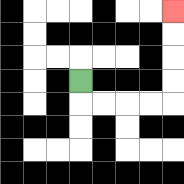{'start': '[3, 3]', 'end': '[7, 0]', 'path_directions': 'D,R,R,R,R,U,U,U,U', 'path_coordinates': '[[3, 3], [3, 4], [4, 4], [5, 4], [6, 4], [7, 4], [7, 3], [7, 2], [7, 1], [7, 0]]'}